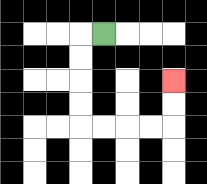{'start': '[4, 1]', 'end': '[7, 3]', 'path_directions': 'L,D,D,D,D,R,R,R,R,U,U', 'path_coordinates': '[[4, 1], [3, 1], [3, 2], [3, 3], [3, 4], [3, 5], [4, 5], [5, 5], [6, 5], [7, 5], [7, 4], [7, 3]]'}